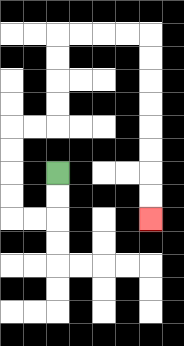{'start': '[2, 7]', 'end': '[6, 9]', 'path_directions': 'D,D,L,L,U,U,U,U,R,R,U,U,U,U,R,R,R,R,D,D,D,D,D,D,D,D', 'path_coordinates': '[[2, 7], [2, 8], [2, 9], [1, 9], [0, 9], [0, 8], [0, 7], [0, 6], [0, 5], [1, 5], [2, 5], [2, 4], [2, 3], [2, 2], [2, 1], [3, 1], [4, 1], [5, 1], [6, 1], [6, 2], [6, 3], [6, 4], [6, 5], [6, 6], [6, 7], [6, 8], [6, 9]]'}